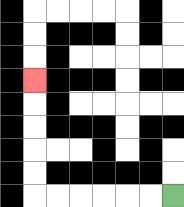{'start': '[7, 8]', 'end': '[1, 3]', 'path_directions': 'L,L,L,L,L,L,U,U,U,U,U', 'path_coordinates': '[[7, 8], [6, 8], [5, 8], [4, 8], [3, 8], [2, 8], [1, 8], [1, 7], [1, 6], [1, 5], [1, 4], [1, 3]]'}